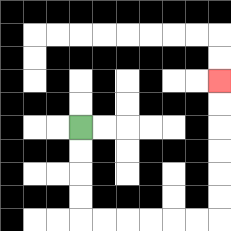{'start': '[3, 5]', 'end': '[9, 3]', 'path_directions': 'D,D,D,D,R,R,R,R,R,R,U,U,U,U,U,U', 'path_coordinates': '[[3, 5], [3, 6], [3, 7], [3, 8], [3, 9], [4, 9], [5, 9], [6, 9], [7, 9], [8, 9], [9, 9], [9, 8], [9, 7], [9, 6], [9, 5], [9, 4], [9, 3]]'}